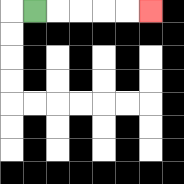{'start': '[1, 0]', 'end': '[6, 0]', 'path_directions': 'R,R,R,R,R', 'path_coordinates': '[[1, 0], [2, 0], [3, 0], [4, 0], [5, 0], [6, 0]]'}